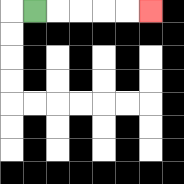{'start': '[1, 0]', 'end': '[6, 0]', 'path_directions': 'R,R,R,R,R', 'path_coordinates': '[[1, 0], [2, 0], [3, 0], [4, 0], [5, 0], [6, 0]]'}